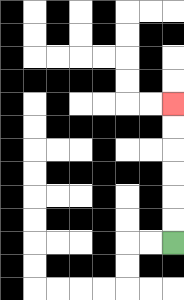{'start': '[7, 10]', 'end': '[7, 4]', 'path_directions': 'U,U,U,U,U,U', 'path_coordinates': '[[7, 10], [7, 9], [7, 8], [7, 7], [7, 6], [7, 5], [7, 4]]'}